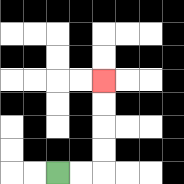{'start': '[2, 7]', 'end': '[4, 3]', 'path_directions': 'R,R,U,U,U,U', 'path_coordinates': '[[2, 7], [3, 7], [4, 7], [4, 6], [4, 5], [4, 4], [4, 3]]'}